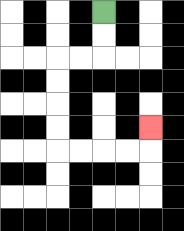{'start': '[4, 0]', 'end': '[6, 5]', 'path_directions': 'D,D,L,L,D,D,D,D,R,R,R,R,U', 'path_coordinates': '[[4, 0], [4, 1], [4, 2], [3, 2], [2, 2], [2, 3], [2, 4], [2, 5], [2, 6], [3, 6], [4, 6], [5, 6], [6, 6], [6, 5]]'}